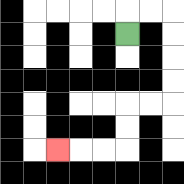{'start': '[5, 1]', 'end': '[2, 6]', 'path_directions': 'U,R,R,D,D,D,D,L,L,D,D,L,L,L', 'path_coordinates': '[[5, 1], [5, 0], [6, 0], [7, 0], [7, 1], [7, 2], [7, 3], [7, 4], [6, 4], [5, 4], [5, 5], [5, 6], [4, 6], [3, 6], [2, 6]]'}